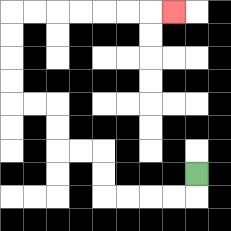{'start': '[8, 7]', 'end': '[7, 0]', 'path_directions': 'D,L,L,L,L,U,U,L,L,U,U,L,L,U,U,U,U,R,R,R,R,R,R,R', 'path_coordinates': '[[8, 7], [8, 8], [7, 8], [6, 8], [5, 8], [4, 8], [4, 7], [4, 6], [3, 6], [2, 6], [2, 5], [2, 4], [1, 4], [0, 4], [0, 3], [0, 2], [0, 1], [0, 0], [1, 0], [2, 0], [3, 0], [4, 0], [5, 0], [6, 0], [7, 0]]'}